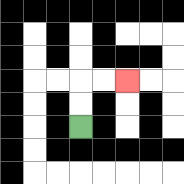{'start': '[3, 5]', 'end': '[5, 3]', 'path_directions': 'U,U,R,R', 'path_coordinates': '[[3, 5], [3, 4], [3, 3], [4, 3], [5, 3]]'}